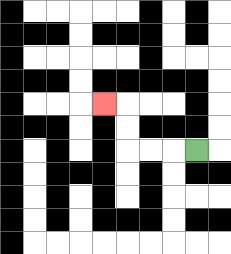{'start': '[8, 6]', 'end': '[4, 4]', 'path_directions': 'L,L,L,U,U,L', 'path_coordinates': '[[8, 6], [7, 6], [6, 6], [5, 6], [5, 5], [5, 4], [4, 4]]'}